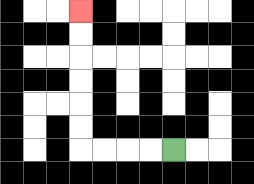{'start': '[7, 6]', 'end': '[3, 0]', 'path_directions': 'L,L,L,L,U,U,U,U,U,U', 'path_coordinates': '[[7, 6], [6, 6], [5, 6], [4, 6], [3, 6], [3, 5], [3, 4], [3, 3], [3, 2], [3, 1], [3, 0]]'}